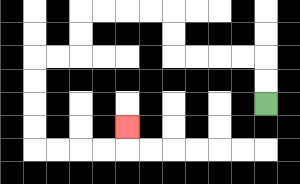{'start': '[11, 4]', 'end': '[5, 5]', 'path_directions': 'U,U,L,L,L,L,U,U,L,L,L,L,D,D,L,L,D,D,D,D,R,R,R,R,U', 'path_coordinates': '[[11, 4], [11, 3], [11, 2], [10, 2], [9, 2], [8, 2], [7, 2], [7, 1], [7, 0], [6, 0], [5, 0], [4, 0], [3, 0], [3, 1], [3, 2], [2, 2], [1, 2], [1, 3], [1, 4], [1, 5], [1, 6], [2, 6], [3, 6], [4, 6], [5, 6], [5, 5]]'}